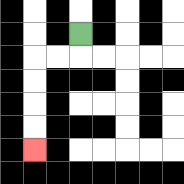{'start': '[3, 1]', 'end': '[1, 6]', 'path_directions': 'D,L,L,D,D,D,D', 'path_coordinates': '[[3, 1], [3, 2], [2, 2], [1, 2], [1, 3], [1, 4], [1, 5], [1, 6]]'}